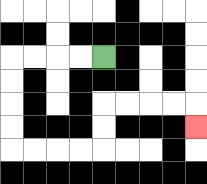{'start': '[4, 2]', 'end': '[8, 5]', 'path_directions': 'L,L,L,L,D,D,D,D,R,R,R,R,U,U,R,R,R,R,D', 'path_coordinates': '[[4, 2], [3, 2], [2, 2], [1, 2], [0, 2], [0, 3], [0, 4], [0, 5], [0, 6], [1, 6], [2, 6], [3, 6], [4, 6], [4, 5], [4, 4], [5, 4], [6, 4], [7, 4], [8, 4], [8, 5]]'}